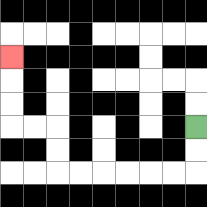{'start': '[8, 5]', 'end': '[0, 2]', 'path_directions': 'D,D,L,L,L,L,L,L,U,U,L,L,U,U,U', 'path_coordinates': '[[8, 5], [8, 6], [8, 7], [7, 7], [6, 7], [5, 7], [4, 7], [3, 7], [2, 7], [2, 6], [2, 5], [1, 5], [0, 5], [0, 4], [0, 3], [0, 2]]'}